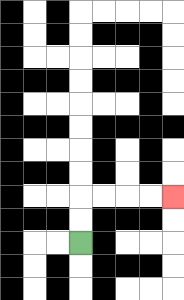{'start': '[3, 10]', 'end': '[7, 8]', 'path_directions': 'U,U,R,R,R,R', 'path_coordinates': '[[3, 10], [3, 9], [3, 8], [4, 8], [5, 8], [6, 8], [7, 8]]'}